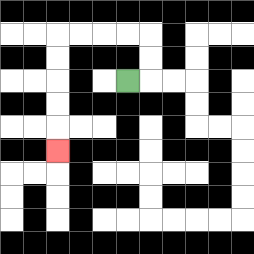{'start': '[5, 3]', 'end': '[2, 6]', 'path_directions': 'R,U,U,L,L,L,L,D,D,D,D,D', 'path_coordinates': '[[5, 3], [6, 3], [6, 2], [6, 1], [5, 1], [4, 1], [3, 1], [2, 1], [2, 2], [2, 3], [2, 4], [2, 5], [2, 6]]'}